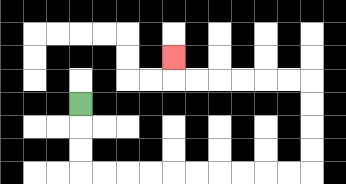{'start': '[3, 4]', 'end': '[7, 2]', 'path_directions': 'D,D,D,R,R,R,R,R,R,R,R,R,R,U,U,U,U,L,L,L,L,L,L,U', 'path_coordinates': '[[3, 4], [3, 5], [3, 6], [3, 7], [4, 7], [5, 7], [6, 7], [7, 7], [8, 7], [9, 7], [10, 7], [11, 7], [12, 7], [13, 7], [13, 6], [13, 5], [13, 4], [13, 3], [12, 3], [11, 3], [10, 3], [9, 3], [8, 3], [7, 3], [7, 2]]'}